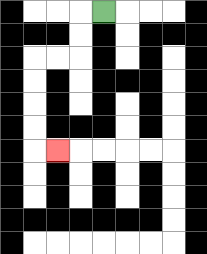{'start': '[4, 0]', 'end': '[2, 6]', 'path_directions': 'L,D,D,L,L,D,D,D,D,R', 'path_coordinates': '[[4, 0], [3, 0], [3, 1], [3, 2], [2, 2], [1, 2], [1, 3], [1, 4], [1, 5], [1, 6], [2, 6]]'}